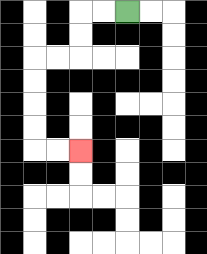{'start': '[5, 0]', 'end': '[3, 6]', 'path_directions': 'L,L,D,D,L,L,D,D,D,D,R,R', 'path_coordinates': '[[5, 0], [4, 0], [3, 0], [3, 1], [3, 2], [2, 2], [1, 2], [1, 3], [1, 4], [1, 5], [1, 6], [2, 6], [3, 6]]'}